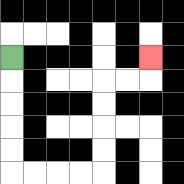{'start': '[0, 2]', 'end': '[6, 2]', 'path_directions': 'D,D,D,D,D,R,R,R,R,U,U,U,U,R,R,U', 'path_coordinates': '[[0, 2], [0, 3], [0, 4], [0, 5], [0, 6], [0, 7], [1, 7], [2, 7], [3, 7], [4, 7], [4, 6], [4, 5], [4, 4], [4, 3], [5, 3], [6, 3], [6, 2]]'}